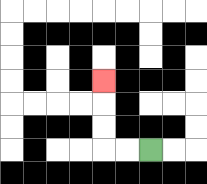{'start': '[6, 6]', 'end': '[4, 3]', 'path_directions': 'L,L,U,U,U', 'path_coordinates': '[[6, 6], [5, 6], [4, 6], [4, 5], [4, 4], [4, 3]]'}